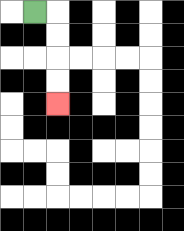{'start': '[1, 0]', 'end': '[2, 4]', 'path_directions': 'R,D,D,D,D', 'path_coordinates': '[[1, 0], [2, 0], [2, 1], [2, 2], [2, 3], [2, 4]]'}